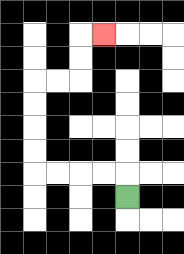{'start': '[5, 8]', 'end': '[4, 1]', 'path_directions': 'U,L,L,L,L,U,U,U,U,R,R,U,U,R', 'path_coordinates': '[[5, 8], [5, 7], [4, 7], [3, 7], [2, 7], [1, 7], [1, 6], [1, 5], [1, 4], [1, 3], [2, 3], [3, 3], [3, 2], [3, 1], [4, 1]]'}